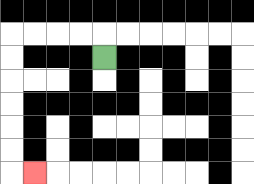{'start': '[4, 2]', 'end': '[1, 7]', 'path_directions': 'U,L,L,L,L,D,D,D,D,D,D,R', 'path_coordinates': '[[4, 2], [4, 1], [3, 1], [2, 1], [1, 1], [0, 1], [0, 2], [0, 3], [0, 4], [0, 5], [0, 6], [0, 7], [1, 7]]'}